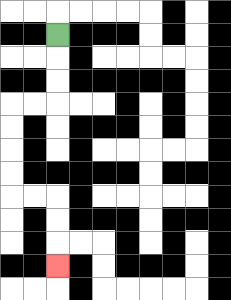{'start': '[2, 1]', 'end': '[2, 11]', 'path_directions': 'D,D,D,L,L,D,D,D,D,R,R,D,D,D', 'path_coordinates': '[[2, 1], [2, 2], [2, 3], [2, 4], [1, 4], [0, 4], [0, 5], [0, 6], [0, 7], [0, 8], [1, 8], [2, 8], [2, 9], [2, 10], [2, 11]]'}